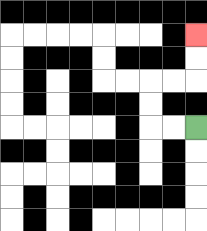{'start': '[8, 5]', 'end': '[8, 1]', 'path_directions': 'L,L,U,U,R,R,U,U', 'path_coordinates': '[[8, 5], [7, 5], [6, 5], [6, 4], [6, 3], [7, 3], [8, 3], [8, 2], [8, 1]]'}